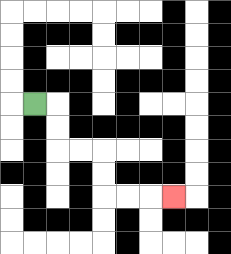{'start': '[1, 4]', 'end': '[7, 8]', 'path_directions': 'R,D,D,R,R,D,D,R,R,R', 'path_coordinates': '[[1, 4], [2, 4], [2, 5], [2, 6], [3, 6], [4, 6], [4, 7], [4, 8], [5, 8], [6, 8], [7, 8]]'}